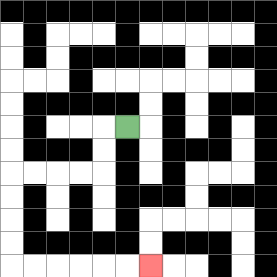{'start': '[5, 5]', 'end': '[6, 11]', 'path_directions': 'L,D,D,L,L,L,L,D,D,D,D,R,R,R,R,R,R', 'path_coordinates': '[[5, 5], [4, 5], [4, 6], [4, 7], [3, 7], [2, 7], [1, 7], [0, 7], [0, 8], [0, 9], [0, 10], [0, 11], [1, 11], [2, 11], [3, 11], [4, 11], [5, 11], [6, 11]]'}